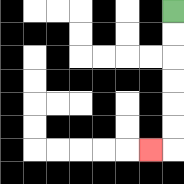{'start': '[7, 0]', 'end': '[6, 6]', 'path_directions': 'D,D,D,D,D,D,L', 'path_coordinates': '[[7, 0], [7, 1], [7, 2], [7, 3], [7, 4], [7, 5], [7, 6], [6, 6]]'}